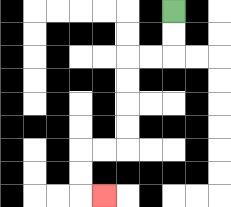{'start': '[7, 0]', 'end': '[4, 8]', 'path_directions': 'D,D,L,L,D,D,D,D,L,L,D,D,R', 'path_coordinates': '[[7, 0], [7, 1], [7, 2], [6, 2], [5, 2], [5, 3], [5, 4], [5, 5], [5, 6], [4, 6], [3, 6], [3, 7], [3, 8], [4, 8]]'}